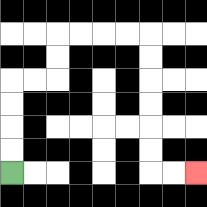{'start': '[0, 7]', 'end': '[8, 7]', 'path_directions': 'U,U,U,U,R,R,U,U,R,R,R,R,D,D,D,D,D,D,R,R', 'path_coordinates': '[[0, 7], [0, 6], [0, 5], [0, 4], [0, 3], [1, 3], [2, 3], [2, 2], [2, 1], [3, 1], [4, 1], [5, 1], [6, 1], [6, 2], [6, 3], [6, 4], [6, 5], [6, 6], [6, 7], [7, 7], [8, 7]]'}